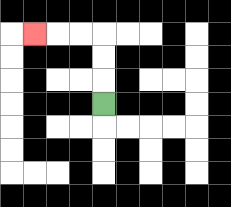{'start': '[4, 4]', 'end': '[1, 1]', 'path_directions': 'U,U,U,L,L,L', 'path_coordinates': '[[4, 4], [4, 3], [4, 2], [4, 1], [3, 1], [2, 1], [1, 1]]'}